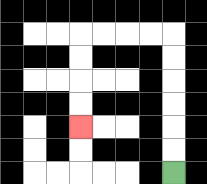{'start': '[7, 7]', 'end': '[3, 5]', 'path_directions': 'U,U,U,U,U,U,L,L,L,L,D,D,D,D', 'path_coordinates': '[[7, 7], [7, 6], [7, 5], [7, 4], [7, 3], [7, 2], [7, 1], [6, 1], [5, 1], [4, 1], [3, 1], [3, 2], [3, 3], [3, 4], [3, 5]]'}